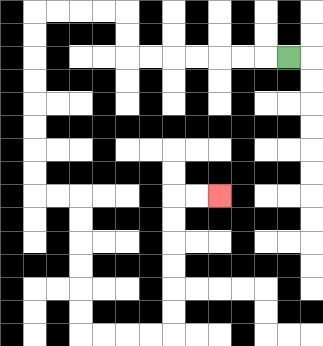{'start': '[12, 2]', 'end': '[9, 8]', 'path_directions': 'L,L,L,L,L,L,L,U,U,L,L,L,L,D,D,D,D,D,D,D,D,R,R,D,D,D,D,D,D,R,R,R,R,U,U,U,U,U,U,R,R', 'path_coordinates': '[[12, 2], [11, 2], [10, 2], [9, 2], [8, 2], [7, 2], [6, 2], [5, 2], [5, 1], [5, 0], [4, 0], [3, 0], [2, 0], [1, 0], [1, 1], [1, 2], [1, 3], [1, 4], [1, 5], [1, 6], [1, 7], [1, 8], [2, 8], [3, 8], [3, 9], [3, 10], [3, 11], [3, 12], [3, 13], [3, 14], [4, 14], [5, 14], [6, 14], [7, 14], [7, 13], [7, 12], [7, 11], [7, 10], [7, 9], [7, 8], [8, 8], [9, 8]]'}